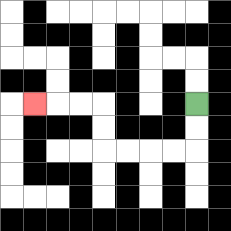{'start': '[8, 4]', 'end': '[1, 4]', 'path_directions': 'D,D,L,L,L,L,U,U,L,L,L', 'path_coordinates': '[[8, 4], [8, 5], [8, 6], [7, 6], [6, 6], [5, 6], [4, 6], [4, 5], [4, 4], [3, 4], [2, 4], [1, 4]]'}